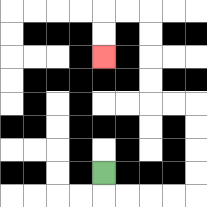{'start': '[4, 7]', 'end': '[4, 2]', 'path_directions': 'D,R,R,R,R,U,U,U,U,L,L,U,U,U,U,L,L,D,D', 'path_coordinates': '[[4, 7], [4, 8], [5, 8], [6, 8], [7, 8], [8, 8], [8, 7], [8, 6], [8, 5], [8, 4], [7, 4], [6, 4], [6, 3], [6, 2], [6, 1], [6, 0], [5, 0], [4, 0], [4, 1], [4, 2]]'}